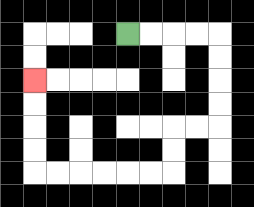{'start': '[5, 1]', 'end': '[1, 3]', 'path_directions': 'R,R,R,R,D,D,D,D,L,L,D,D,L,L,L,L,L,L,U,U,U,U', 'path_coordinates': '[[5, 1], [6, 1], [7, 1], [8, 1], [9, 1], [9, 2], [9, 3], [9, 4], [9, 5], [8, 5], [7, 5], [7, 6], [7, 7], [6, 7], [5, 7], [4, 7], [3, 7], [2, 7], [1, 7], [1, 6], [1, 5], [1, 4], [1, 3]]'}